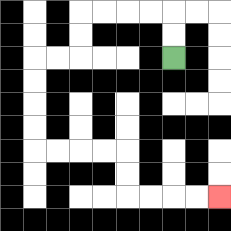{'start': '[7, 2]', 'end': '[9, 8]', 'path_directions': 'U,U,L,L,L,L,D,D,L,L,D,D,D,D,R,R,R,R,D,D,R,R,R,R', 'path_coordinates': '[[7, 2], [7, 1], [7, 0], [6, 0], [5, 0], [4, 0], [3, 0], [3, 1], [3, 2], [2, 2], [1, 2], [1, 3], [1, 4], [1, 5], [1, 6], [2, 6], [3, 6], [4, 6], [5, 6], [5, 7], [5, 8], [6, 8], [7, 8], [8, 8], [9, 8]]'}